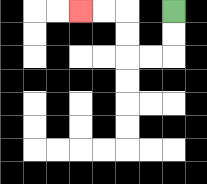{'start': '[7, 0]', 'end': '[3, 0]', 'path_directions': 'D,D,L,L,U,U,L,L', 'path_coordinates': '[[7, 0], [7, 1], [7, 2], [6, 2], [5, 2], [5, 1], [5, 0], [4, 0], [3, 0]]'}